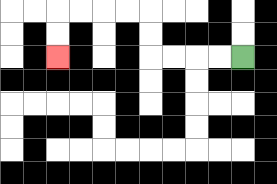{'start': '[10, 2]', 'end': '[2, 2]', 'path_directions': 'L,L,L,L,U,U,L,L,L,L,D,D', 'path_coordinates': '[[10, 2], [9, 2], [8, 2], [7, 2], [6, 2], [6, 1], [6, 0], [5, 0], [4, 0], [3, 0], [2, 0], [2, 1], [2, 2]]'}